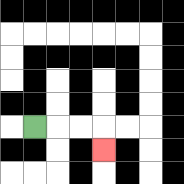{'start': '[1, 5]', 'end': '[4, 6]', 'path_directions': 'R,R,R,D', 'path_coordinates': '[[1, 5], [2, 5], [3, 5], [4, 5], [4, 6]]'}